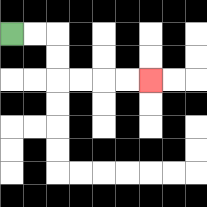{'start': '[0, 1]', 'end': '[6, 3]', 'path_directions': 'R,R,D,D,R,R,R,R', 'path_coordinates': '[[0, 1], [1, 1], [2, 1], [2, 2], [2, 3], [3, 3], [4, 3], [5, 3], [6, 3]]'}